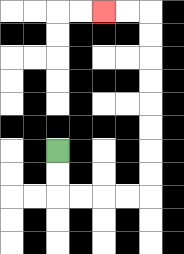{'start': '[2, 6]', 'end': '[4, 0]', 'path_directions': 'D,D,R,R,R,R,U,U,U,U,U,U,U,U,L,L', 'path_coordinates': '[[2, 6], [2, 7], [2, 8], [3, 8], [4, 8], [5, 8], [6, 8], [6, 7], [6, 6], [6, 5], [6, 4], [6, 3], [6, 2], [6, 1], [6, 0], [5, 0], [4, 0]]'}